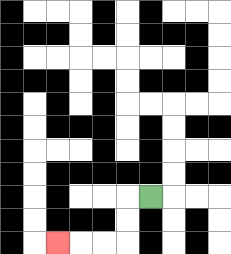{'start': '[6, 8]', 'end': '[2, 10]', 'path_directions': 'L,D,D,L,L,L', 'path_coordinates': '[[6, 8], [5, 8], [5, 9], [5, 10], [4, 10], [3, 10], [2, 10]]'}